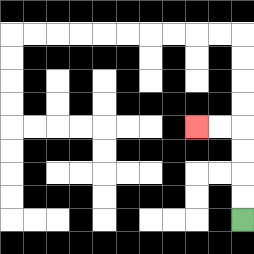{'start': '[10, 9]', 'end': '[8, 5]', 'path_directions': 'U,U,U,U,L,L', 'path_coordinates': '[[10, 9], [10, 8], [10, 7], [10, 6], [10, 5], [9, 5], [8, 5]]'}